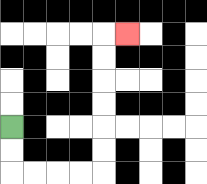{'start': '[0, 5]', 'end': '[5, 1]', 'path_directions': 'D,D,R,R,R,R,U,U,U,U,U,U,R', 'path_coordinates': '[[0, 5], [0, 6], [0, 7], [1, 7], [2, 7], [3, 7], [4, 7], [4, 6], [4, 5], [4, 4], [4, 3], [4, 2], [4, 1], [5, 1]]'}